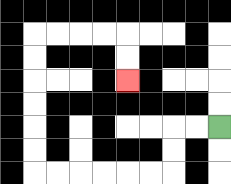{'start': '[9, 5]', 'end': '[5, 3]', 'path_directions': 'L,L,D,D,L,L,L,L,L,L,U,U,U,U,U,U,R,R,R,R,D,D', 'path_coordinates': '[[9, 5], [8, 5], [7, 5], [7, 6], [7, 7], [6, 7], [5, 7], [4, 7], [3, 7], [2, 7], [1, 7], [1, 6], [1, 5], [1, 4], [1, 3], [1, 2], [1, 1], [2, 1], [3, 1], [4, 1], [5, 1], [5, 2], [5, 3]]'}